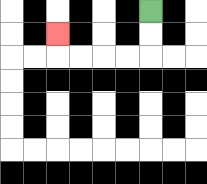{'start': '[6, 0]', 'end': '[2, 1]', 'path_directions': 'D,D,L,L,L,L,U', 'path_coordinates': '[[6, 0], [6, 1], [6, 2], [5, 2], [4, 2], [3, 2], [2, 2], [2, 1]]'}